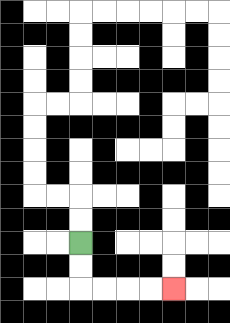{'start': '[3, 10]', 'end': '[7, 12]', 'path_directions': 'D,D,R,R,R,R', 'path_coordinates': '[[3, 10], [3, 11], [3, 12], [4, 12], [5, 12], [6, 12], [7, 12]]'}